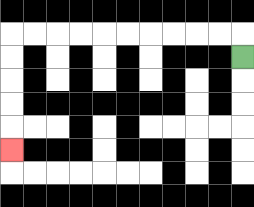{'start': '[10, 2]', 'end': '[0, 6]', 'path_directions': 'U,L,L,L,L,L,L,L,L,L,L,D,D,D,D,D', 'path_coordinates': '[[10, 2], [10, 1], [9, 1], [8, 1], [7, 1], [6, 1], [5, 1], [4, 1], [3, 1], [2, 1], [1, 1], [0, 1], [0, 2], [0, 3], [0, 4], [0, 5], [0, 6]]'}